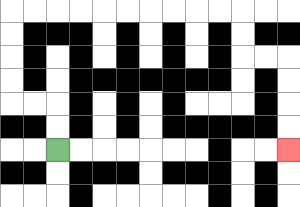{'start': '[2, 6]', 'end': '[12, 6]', 'path_directions': 'U,U,L,L,U,U,U,U,R,R,R,R,R,R,R,R,R,R,D,D,R,R,D,D,D,D', 'path_coordinates': '[[2, 6], [2, 5], [2, 4], [1, 4], [0, 4], [0, 3], [0, 2], [0, 1], [0, 0], [1, 0], [2, 0], [3, 0], [4, 0], [5, 0], [6, 0], [7, 0], [8, 0], [9, 0], [10, 0], [10, 1], [10, 2], [11, 2], [12, 2], [12, 3], [12, 4], [12, 5], [12, 6]]'}